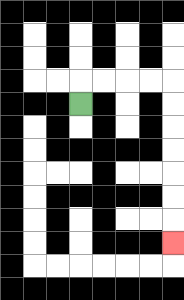{'start': '[3, 4]', 'end': '[7, 10]', 'path_directions': 'U,R,R,R,R,D,D,D,D,D,D,D', 'path_coordinates': '[[3, 4], [3, 3], [4, 3], [5, 3], [6, 3], [7, 3], [7, 4], [7, 5], [7, 6], [7, 7], [7, 8], [7, 9], [7, 10]]'}